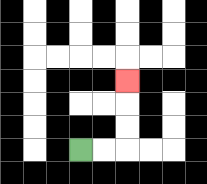{'start': '[3, 6]', 'end': '[5, 3]', 'path_directions': 'R,R,U,U,U', 'path_coordinates': '[[3, 6], [4, 6], [5, 6], [5, 5], [5, 4], [5, 3]]'}